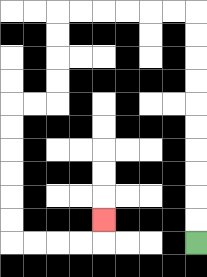{'start': '[8, 10]', 'end': '[4, 9]', 'path_directions': 'U,U,U,U,U,U,U,U,U,U,L,L,L,L,L,L,D,D,D,D,L,L,D,D,D,D,D,D,R,R,R,R,U', 'path_coordinates': '[[8, 10], [8, 9], [8, 8], [8, 7], [8, 6], [8, 5], [8, 4], [8, 3], [8, 2], [8, 1], [8, 0], [7, 0], [6, 0], [5, 0], [4, 0], [3, 0], [2, 0], [2, 1], [2, 2], [2, 3], [2, 4], [1, 4], [0, 4], [0, 5], [0, 6], [0, 7], [0, 8], [0, 9], [0, 10], [1, 10], [2, 10], [3, 10], [4, 10], [4, 9]]'}